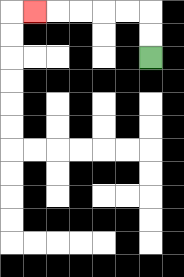{'start': '[6, 2]', 'end': '[1, 0]', 'path_directions': 'U,U,L,L,L,L,L', 'path_coordinates': '[[6, 2], [6, 1], [6, 0], [5, 0], [4, 0], [3, 0], [2, 0], [1, 0]]'}